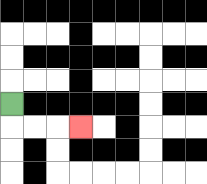{'start': '[0, 4]', 'end': '[3, 5]', 'path_directions': 'D,R,R,R', 'path_coordinates': '[[0, 4], [0, 5], [1, 5], [2, 5], [3, 5]]'}